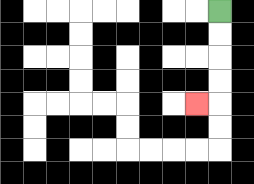{'start': '[9, 0]', 'end': '[8, 4]', 'path_directions': 'D,D,D,D,L', 'path_coordinates': '[[9, 0], [9, 1], [9, 2], [9, 3], [9, 4], [8, 4]]'}